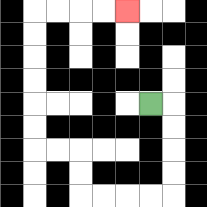{'start': '[6, 4]', 'end': '[5, 0]', 'path_directions': 'R,D,D,D,D,L,L,L,L,U,U,L,L,U,U,U,U,U,U,R,R,R,R', 'path_coordinates': '[[6, 4], [7, 4], [7, 5], [7, 6], [7, 7], [7, 8], [6, 8], [5, 8], [4, 8], [3, 8], [3, 7], [3, 6], [2, 6], [1, 6], [1, 5], [1, 4], [1, 3], [1, 2], [1, 1], [1, 0], [2, 0], [3, 0], [4, 0], [5, 0]]'}